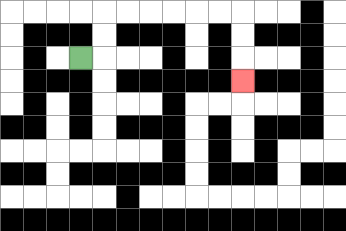{'start': '[3, 2]', 'end': '[10, 3]', 'path_directions': 'R,U,U,R,R,R,R,R,R,D,D,D', 'path_coordinates': '[[3, 2], [4, 2], [4, 1], [4, 0], [5, 0], [6, 0], [7, 0], [8, 0], [9, 0], [10, 0], [10, 1], [10, 2], [10, 3]]'}